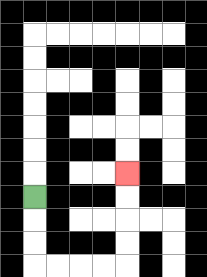{'start': '[1, 8]', 'end': '[5, 7]', 'path_directions': 'D,D,D,R,R,R,R,U,U,U,U', 'path_coordinates': '[[1, 8], [1, 9], [1, 10], [1, 11], [2, 11], [3, 11], [4, 11], [5, 11], [5, 10], [5, 9], [5, 8], [5, 7]]'}